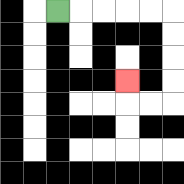{'start': '[2, 0]', 'end': '[5, 3]', 'path_directions': 'R,R,R,R,R,D,D,D,D,L,L,U', 'path_coordinates': '[[2, 0], [3, 0], [4, 0], [5, 0], [6, 0], [7, 0], [7, 1], [7, 2], [7, 3], [7, 4], [6, 4], [5, 4], [5, 3]]'}